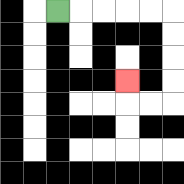{'start': '[2, 0]', 'end': '[5, 3]', 'path_directions': 'R,R,R,R,R,D,D,D,D,L,L,U', 'path_coordinates': '[[2, 0], [3, 0], [4, 0], [5, 0], [6, 0], [7, 0], [7, 1], [7, 2], [7, 3], [7, 4], [6, 4], [5, 4], [5, 3]]'}